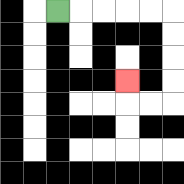{'start': '[2, 0]', 'end': '[5, 3]', 'path_directions': 'R,R,R,R,R,D,D,D,D,L,L,U', 'path_coordinates': '[[2, 0], [3, 0], [4, 0], [5, 0], [6, 0], [7, 0], [7, 1], [7, 2], [7, 3], [7, 4], [6, 4], [5, 4], [5, 3]]'}